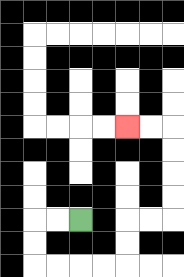{'start': '[3, 9]', 'end': '[5, 5]', 'path_directions': 'L,L,D,D,R,R,R,R,U,U,R,R,U,U,U,U,L,L', 'path_coordinates': '[[3, 9], [2, 9], [1, 9], [1, 10], [1, 11], [2, 11], [3, 11], [4, 11], [5, 11], [5, 10], [5, 9], [6, 9], [7, 9], [7, 8], [7, 7], [7, 6], [7, 5], [6, 5], [5, 5]]'}